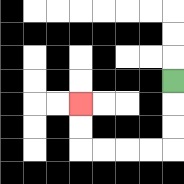{'start': '[7, 3]', 'end': '[3, 4]', 'path_directions': 'D,D,D,L,L,L,L,U,U', 'path_coordinates': '[[7, 3], [7, 4], [7, 5], [7, 6], [6, 6], [5, 6], [4, 6], [3, 6], [3, 5], [3, 4]]'}